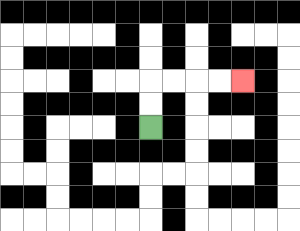{'start': '[6, 5]', 'end': '[10, 3]', 'path_directions': 'U,U,R,R,R,R', 'path_coordinates': '[[6, 5], [6, 4], [6, 3], [7, 3], [8, 3], [9, 3], [10, 3]]'}